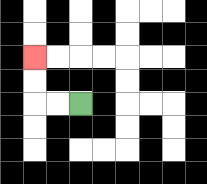{'start': '[3, 4]', 'end': '[1, 2]', 'path_directions': 'L,L,U,U', 'path_coordinates': '[[3, 4], [2, 4], [1, 4], [1, 3], [1, 2]]'}